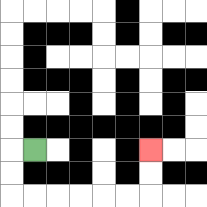{'start': '[1, 6]', 'end': '[6, 6]', 'path_directions': 'L,D,D,R,R,R,R,R,R,U,U', 'path_coordinates': '[[1, 6], [0, 6], [0, 7], [0, 8], [1, 8], [2, 8], [3, 8], [4, 8], [5, 8], [6, 8], [6, 7], [6, 6]]'}